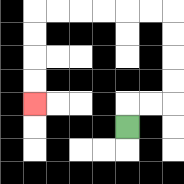{'start': '[5, 5]', 'end': '[1, 4]', 'path_directions': 'U,R,R,U,U,U,U,L,L,L,L,L,L,D,D,D,D', 'path_coordinates': '[[5, 5], [5, 4], [6, 4], [7, 4], [7, 3], [7, 2], [7, 1], [7, 0], [6, 0], [5, 0], [4, 0], [3, 0], [2, 0], [1, 0], [1, 1], [1, 2], [1, 3], [1, 4]]'}